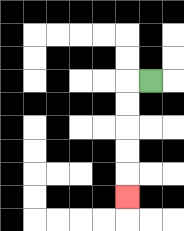{'start': '[6, 3]', 'end': '[5, 8]', 'path_directions': 'L,D,D,D,D,D', 'path_coordinates': '[[6, 3], [5, 3], [5, 4], [5, 5], [5, 6], [5, 7], [5, 8]]'}